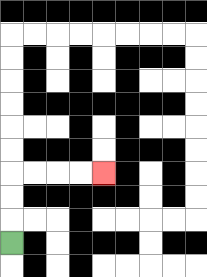{'start': '[0, 10]', 'end': '[4, 7]', 'path_directions': 'U,U,U,R,R,R,R', 'path_coordinates': '[[0, 10], [0, 9], [0, 8], [0, 7], [1, 7], [2, 7], [3, 7], [4, 7]]'}